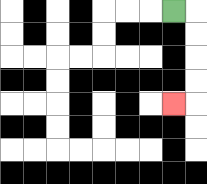{'start': '[7, 0]', 'end': '[7, 4]', 'path_directions': 'R,D,D,D,D,L', 'path_coordinates': '[[7, 0], [8, 0], [8, 1], [8, 2], [8, 3], [8, 4], [7, 4]]'}